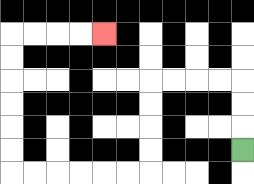{'start': '[10, 6]', 'end': '[4, 1]', 'path_directions': 'U,U,U,L,L,L,L,D,D,D,D,L,L,L,L,L,L,U,U,U,U,U,U,R,R,R,R', 'path_coordinates': '[[10, 6], [10, 5], [10, 4], [10, 3], [9, 3], [8, 3], [7, 3], [6, 3], [6, 4], [6, 5], [6, 6], [6, 7], [5, 7], [4, 7], [3, 7], [2, 7], [1, 7], [0, 7], [0, 6], [0, 5], [0, 4], [0, 3], [0, 2], [0, 1], [1, 1], [2, 1], [3, 1], [4, 1]]'}